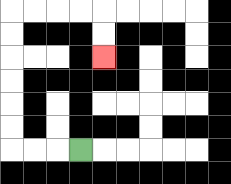{'start': '[3, 6]', 'end': '[4, 2]', 'path_directions': 'L,L,L,U,U,U,U,U,U,R,R,R,R,D,D', 'path_coordinates': '[[3, 6], [2, 6], [1, 6], [0, 6], [0, 5], [0, 4], [0, 3], [0, 2], [0, 1], [0, 0], [1, 0], [2, 0], [3, 0], [4, 0], [4, 1], [4, 2]]'}